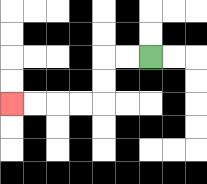{'start': '[6, 2]', 'end': '[0, 4]', 'path_directions': 'L,L,D,D,L,L,L,L', 'path_coordinates': '[[6, 2], [5, 2], [4, 2], [4, 3], [4, 4], [3, 4], [2, 4], [1, 4], [0, 4]]'}